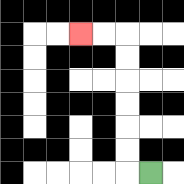{'start': '[6, 7]', 'end': '[3, 1]', 'path_directions': 'L,U,U,U,U,U,U,L,L', 'path_coordinates': '[[6, 7], [5, 7], [5, 6], [5, 5], [5, 4], [5, 3], [5, 2], [5, 1], [4, 1], [3, 1]]'}